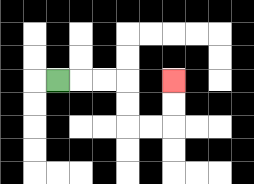{'start': '[2, 3]', 'end': '[7, 3]', 'path_directions': 'R,R,R,D,D,R,R,U,U', 'path_coordinates': '[[2, 3], [3, 3], [4, 3], [5, 3], [5, 4], [5, 5], [6, 5], [7, 5], [7, 4], [7, 3]]'}